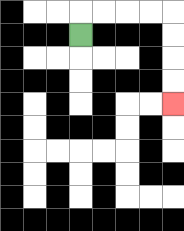{'start': '[3, 1]', 'end': '[7, 4]', 'path_directions': 'U,R,R,R,R,D,D,D,D', 'path_coordinates': '[[3, 1], [3, 0], [4, 0], [5, 0], [6, 0], [7, 0], [7, 1], [7, 2], [7, 3], [7, 4]]'}